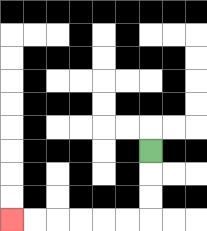{'start': '[6, 6]', 'end': '[0, 9]', 'path_directions': 'D,D,D,L,L,L,L,L,L', 'path_coordinates': '[[6, 6], [6, 7], [6, 8], [6, 9], [5, 9], [4, 9], [3, 9], [2, 9], [1, 9], [0, 9]]'}